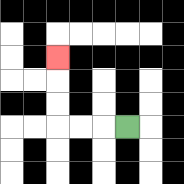{'start': '[5, 5]', 'end': '[2, 2]', 'path_directions': 'L,L,L,U,U,U', 'path_coordinates': '[[5, 5], [4, 5], [3, 5], [2, 5], [2, 4], [2, 3], [2, 2]]'}